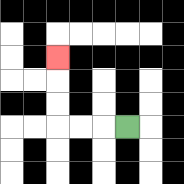{'start': '[5, 5]', 'end': '[2, 2]', 'path_directions': 'L,L,L,U,U,U', 'path_coordinates': '[[5, 5], [4, 5], [3, 5], [2, 5], [2, 4], [2, 3], [2, 2]]'}